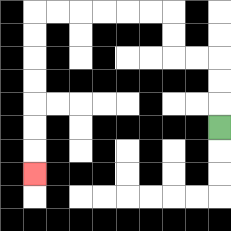{'start': '[9, 5]', 'end': '[1, 7]', 'path_directions': 'U,U,U,L,L,U,U,L,L,L,L,L,L,D,D,D,D,D,D,D', 'path_coordinates': '[[9, 5], [9, 4], [9, 3], [9, 2], [8, 2], [7, 2], [7, 1], [7, 0], [6, 0], [5, 0], [4, 0], [3, 0], [2, 0], [1, 0], [1, 1], [1, 2], [1, 3], [1, 4], [1, 5], [1, 6], [1, 7]]'}